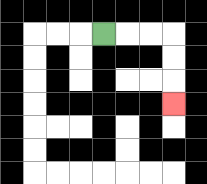{'start': '[4, 1]', 'end': '[7, 4]', 'path_directions': 'R,R,R,D,D,D', 'path_coordinates': '[[4, 1], [5, 1], [6, 1], [7, 1], [7, 2], [7, 3], [7, 4]]'}